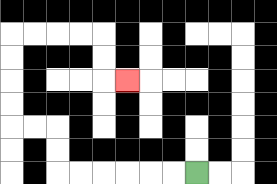{'start': '[8, 7]', 'end': '[5, 3]', 'path_directions': 'L,L,L,L,L,L,U,U,L,L,U,U,U,U,R,R,R,R,D,D,R', 'path_coordinates': '[[8, 7], [7, 7], [6, 7], [5, 7], [4, 7], [3, 7], [2, 7], [2, 6], [2, 5], [1, 5], [0, 5], [0, 4], [0, 3], [0, 2], [0, 1], [1, 1], [2, 1], [3, 1], [4, 1], [4, 2], [4, 3], [5, 3]]'}